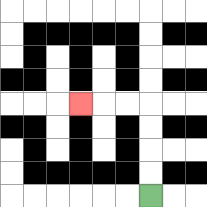{'start': '[6, 8]', 'end': '[3, 4]', 'path_directions': 'U,U,U,U,L,L,L', 'path_coordinates': '[[6, 8], [6, 7], [6, 6], [6, 5], [6, 4], [5, 4], [4, 4], [3, 4]]'}